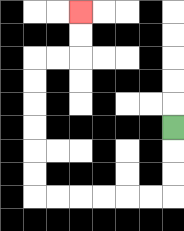{'start': '[7, 5]', 'end': '[3, 0]', 'path_directions': 'D,D,D,L,L,L,L,L,L,U,U,U,U,U,U,R,R,U,U', 'path_coordinates': '[[7, 5], [7, 6], [7, 7], [7, 8], [6, 8], [5, 8], [4, 8], [3, 8], [2, 8], [1, 8], [1, 7], [1, 6], [1, 5], [1, 4], [1, 3], [1, 2], [2, 2], [3, 2], [3, 1], [3, 0]]'}